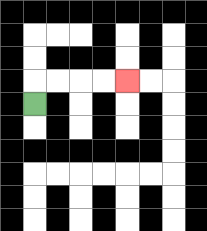{'start': '[1, 4]', 'end': '[5, 3]', 'path_directions': 'U,R,R,R,R', 'path_coordinates': '[[1, 4], [1, 3], [2, 3], [3, 3], [4, 3], [5, 3]]'}